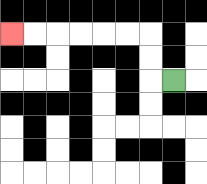{'start': '[7, 3]', 'end': '[0, 1]', 'path_directions': 'L,U,U,L,L,L,L,L,L', 'path_coordinates': '[[7, 3], [6, 3], [6, 2], [6, 1], [5, 1], [4, 1], [3, 1], [2, 1], [1, 1], [0, 1]]'}